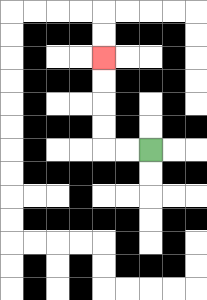{'start': '[6, 6]', 'end': '[4, 2]', 'path_directions': 'L,L,U,U,U,U', 'path_coordinates': '[[6, 6], [5, 6], [4, 6], [4, 5], [4, 4], [4, 3], [4, 2]]'}